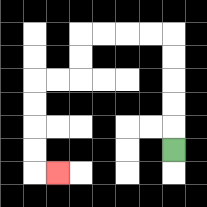{'start': '[7, 6]', 'end': '[2, 7]', 'path_directions': 'U,U,U,U,U,L,L,L,L,D,D,L,L,D,D,D,D,R', 'path_coordinates': '[[7, 6], [7, 5], [7, 4], [7, 3], [7, 2], [7, 1], [6, 1], [5, 1], [4, 1], [3, 1], [3, 2], [3, 3], [2, 3], [1, 3], [1, 4], [1, 5], [1, 6], [1, 7], [2, 7]]'}